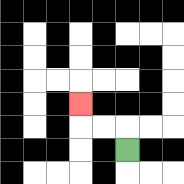{'start': '[5, 6]', 'end': '[3, 4]', 'path_directions': 'U,L,L,U', 'path_coordinates': '[[5, 6], [5, 5], [4, 5], [3, 5], [3, 4]]'}